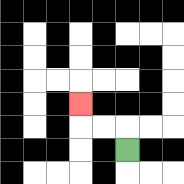{'start': '[5, 6]', 'end': '[3, 4]', 'path_directions': 'U,L,L,U', 'path_coordinates': '[[5, 6], [5, 5], [4, 5], [3, 5], [3, 4]]'}